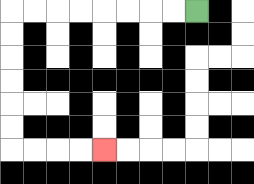{'start': '[8, 0]', 'end': '[4, 6]', 'path_directions': 'L,L,L,L,L,L,L,L,D,D,D,D,D,D,R,R,R,R', 'path_coordinates': '[[8, 0], [7, 0], [6, 0], [5, 0], [4, 0], [3, 0], [2, 0], [1, 0], [0, 0], [0, 1], [0, 2], [0, 3], [0, 4], [0, 5], [0, 6], [1, 6], [2, 6], [3, 6], [4, 6]]'}